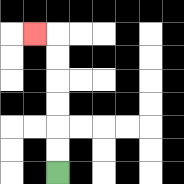{'start': '[2, 7]', 'end': '[1, 1]', 'path_directions': 'U,U,U,U,U,U,L', 'path_coordinates': '[[2, 7], [2, 6], [2, 5], [2, 4], [2, 3], [2, 2], [2, 1], [1, 1]]'}